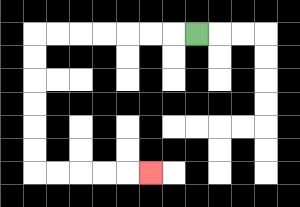{'start': '[8, 1]', 'end': '[6, 7]', 'path_directions': 'L,L,L,L,L,L,L,D,D,D,D,D,D,R,R,R,R,R', 'path_coordinates': '[[8, 1], [7, 1], [6, 1], [5, 1], [4, 1], [3, 1], [2, 1], [1, 1], [1, 2], [1, 3], [1, 4], [1, 5], [1, 6], [1, 7], [2, 7], [3, 7], [4, 7], [5, 7], [6, 7]]'}